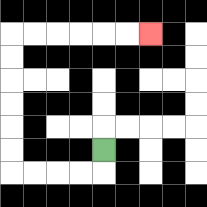{'start': '[4, 6]', 'end': '[6, 1]', 'path_directions': 'D,L,L,L,L,U,U,U,U,U,U,R,R,R,R,R,R', 'path_coordinates': '[[4, 6], [4, 7], [3, 7], [2, 7], [1, 7], [0, 7], [0, 6], [0, 5], [0, 4], [0, 3], [0, 2], [0, 1], [1, 1], [2, 1], [3, 1], [4, 1], [5, 1], [6, 1]]'}